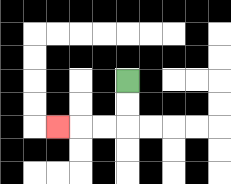{'start': '[5, 3]', 'end': '[2, 5]', 'path_directions': 'D,D,L,L,L', 'path_coordinates': '[[5, 3], [5, 4], [5, 5], [4, 5], [3, 5], [2, 5]]'}